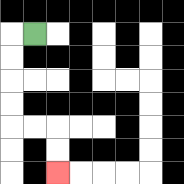{'start': '[1, 1]', 'end': '[2, 7]', 'path_directions': 'L,D,D,D,D,R,R,D,D', 'path_coordinates': '[[1, 1], [0, 1], [0, 2], [0, 3], [0, 4], [0, 5], [1, 5], [2, 5], [2, 6], [2, 7]]'}